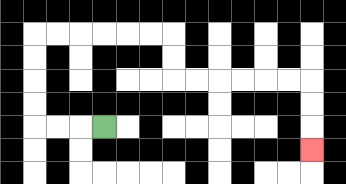{'start': '[4, 5]', 'end': '[13, 6]', 'path_directions': 'L,L,L,U,U,U,U,R,R,R,R,R,R,D,D,R,R,R,R,R,R,D,D,D', 'path_coordinates': '[[4, 5], [3, 5], [2, 5], [1, 5], [1, 4], [1, 3], [1, 2], [1, 1], [2, 1], [3, 1], [4, 1], [5, 1], [6, 1], [7, 1], [7, 2], [7, 3], [8, 3], [9, 3], [10, 3], [11, 3], [12, 3], [13, 3], [13, 4], [13, 5], [13, 6]]'}